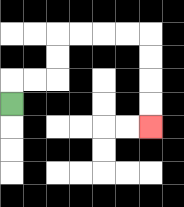{'start': '[0, 4]', 'end': '[6, 5]', 'path_directions': 'U,R,R,U,U,R,R,R,R,D,D,D,D', 'path_coordinates': '[[0, 4], [0, 3], [1, 3], [2, 3], [2, 2], [2, 1], [3, 1], [4, 1], [5, 1], [6, 1], [6, 2], [6, 3], [6, 4], [6, 5]]'}